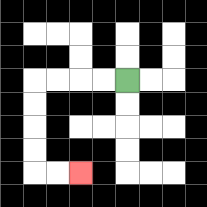{'start': '[5, 3]', 'end': '[3, 7]', 'path_directions': 'L,L,L,L,D,D,D,D,R,R', 'path_coordinates': '[[5, 3], [4, 3], [3, 3], [2, 3], [1, 3], [1, 4], [1, 5], [1, 6], [1, 7], [2, 7], [3, 7]]'}